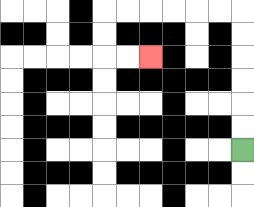{'start': '[10, 6]', 'end': '[6, 2]', 'path_directions': 'U,U,U,U,U,U,L,L,L,L,L,L,D,D,R,R', 'path_coordinates': '[[10, 6], [10, 5], [10, 4], [10, 3], [10, 2], [10, 1], [10, 0], [9, 0], [8, 0], [7, 0], [6, 0], [5, 0], [4, 0], [4, 1], [4, 2], [5, 2], [6, 2]]'}